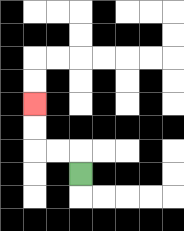{'start': '[3, 7]', 'end': '[1, 4]', 'path_directions': 'U,L,L,U,U', 'path_coordinates': '[[3, 7], [3, 6], [2, 6], [1, 6], [1, 5], [1, 4]]'}